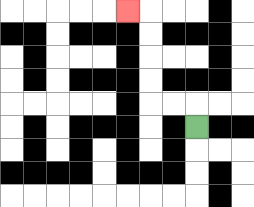{'start': '[8, 5]', 'end': '[5, 0]', 'path_directions': 'U,L,L,U,U,U,U,L', 'path_coordinates': '[[8, 5], [8, 4], [7, 4], [6, 4], [6, 3], [6, 2], [6, 1], [6, 0], [5, 0]]'}